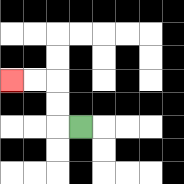{'start': '[3, 5]', 'end': '[0, 3]', 'path_directions': 'L,U,U,L,L', 'path_coordinates': '[[3, 5], [2, 5], [2, 4], [2, 3], [1, 3], [0, 3]]'}